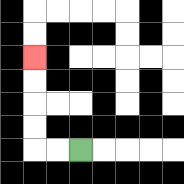{'start': '[3, 6]', 'end': '[1, 2]', 'path_directions': 'L,L,U,U,U,U', 'path_coordinates': '[[3, 6], [2, 6], [1, 6], [1, 5], [1, 4], [1, 3], [1, 2]]'}